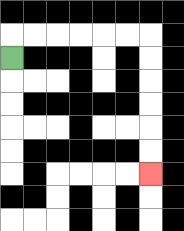{'start': '[0, 2]', 'end': '[6, 7]', 'path_directions': 'U,R,R,R,R,R,R,D,D,D,D,D,D', 'path_coordinates': '[[0, 2], [0, 1], [1, 1], [2, 1], [3, 1], [4, 1], [5, 1], [6, 1], [6, 2], [6, 3], [6, 4], [6, 5], [6, 6], [6, 7]]'}